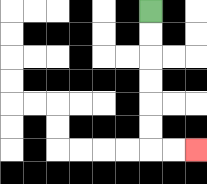{'start': '[6, 0]', 'end': '[8, 6]', 'path_directions': 'D,D,D,D,D,D,R,R', 'path_coordinates': '[[6, 0], [6, 1], [6, 2], [6, 3], [6, 4], [6, 5], [6, 6], [7, 6], [8, 6]]'}